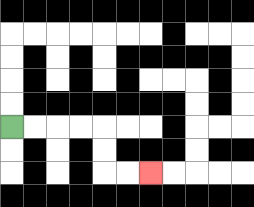{'start': '[0, 5]', 'end': '[6, 7]', 'path_directions': 'R,R,R,R,D,D,R,R', 'path_coordinates': '[[0, 5], [1, 5], [2, 5], [3, 5], [4, 5], [4, 6], [4, 7], [5, 7], [6, 7]]'}